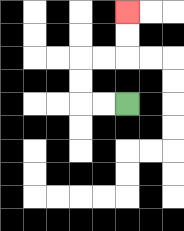{'start': '[5, 4]', 'end': '[5, 0]', 'path_directions': 'L,L,U,U,R,R,U,U', 'path_coordinates': '[[5, 4], [4, 4], [3, 4], [3, 3], [3, 2], [4, 2], [5, 2], [5, 1], [5, 0]]'}